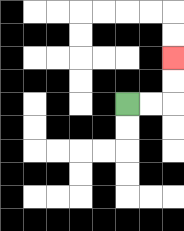{'start': '[5, 4]', 'end': '[7, 2]', 'path_directions': 'R,R,U,U', 'path_coordinates': '[[5, 4], [6, 4], [7, 4], [7, 3], [7, 2]]'}